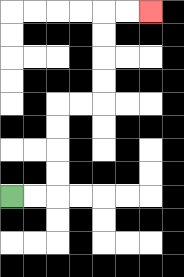{'start': '[0, 8]', 'end': '[6, 0]', 'path_directions': 'R,R,U,U,U,U,R,R,U,U,U,U,R,R', 'path_coordinates': '[[0, 8], [1, 8], [2, 8], [2, 7], [2, 6], [2, 5], [2, 4], [3, 4], [4, 4], [4, 3], [4, 2], [4, 1], [4, 0], [5, 0], [6, 0]]'}